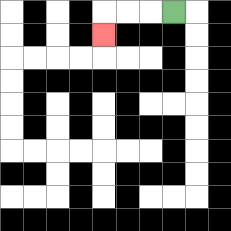{'start': '[7, 0]', 'end': '[4, 1]', 'path_directions': 'L,L,L,D', 'path_coordinates': '[[7, 0], [6, 0], [5, 0], [4, 0], [4, 1]]'}